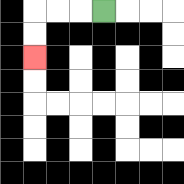{'start': '[4, 0]', 'end': '[1, 2]', 'path_directions': 'L,L,L,D,D', 'path_coordinates': '[[4, 0], [3, 0], [2, 0], [1, 0], [1, 1], [1, 2]]'}